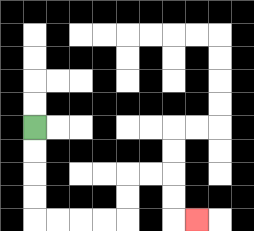{'start': '[1, 5]', 'end': '[8, 9]', 'path_directions': 'D,D,D,D,R,R,R,R,U,U,R,R,D,D,R', 'path_coordinates': '[[1, 5], [1, 6], [1, 7], [1, 8], [1, 9], [2, 9], [3, 9], [4, 9], [5, 9], [5, 8], [5, 7], [6, 7], [7, 7], [7, 8], [7, 9], [8, 9]]'}